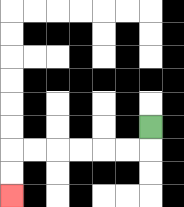{'start': '[6, 5]', 'end': '[0, 8]', 'path_directions': 'D,L,L,L,L,L,L,D,D', 'path_coordinates': '[[6, 5], [6, 6], [5, 6], [4, 6], [3, 6], [2, 6], [1, 6], [0, 6], [0, 7], [0, 8]]'}